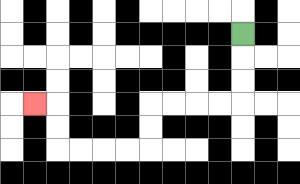{'start': '[10, 1]', 'end': '[1, 4]', 'path_directions': 'D,D,D,L,L,L,L,D,D,L,L,L,L,U,U,L', 'path_coordinates': '[[10, 1], [10, 2], [10, 3], [10, 4], [9, 4], [8, 4], [7, 4], [6, 4], [6, 5], [6, 6], [5, 6], [4, 6], [3, 6], [2, 6], [2, 5], [2, 4], [1, 4]]'}